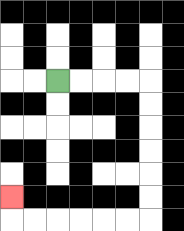{'start': '[2, 3]', 'end': '[0, 8]', 'path_directions': 'R,R,R,R,D,D,D,D,D,D,L,L,L,L,L,L,U', 'path_coordinates': '[[2, 3], [3, 3], [4, 3], [5, 3], [6, 3], [6, 4], [6, 5], [6, 6], [6, 7], [6, 8], [6, 9], [5, 9], [4, 9], [3, 9], [2, 9], [1, 9], [0, 9], [0, 8]]'}